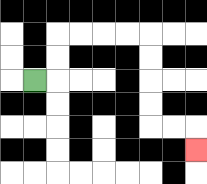{'start': '[1, 3]', 'end': '[8, 6]', 'path_directions': 'R,U,U,R,R,R,R,D,D,D,D,R,R,D', 'path_coordinates': '[[1, 3], [2, 3], [2, 2], [2, 1], [3, 1], [4, 1], [5, 1], [6, 1], [6, 2], [6, 3], [6, 4], [6, 5], [7, 5], [8, 5], [8, 6]]'}